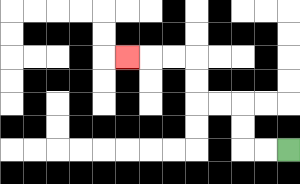{'start': '[12, 6]', 'end': '[5, 2]', 'path_directions': 'L,L,U,U,L,L,U,U,L,L,L', 'path_coordinates': '[[12, 6], [11, 6], [10, 6], [10, 5], [10, 4], [9, 4], [8, 4], [8, 3], [8, 2], [7, 2], [6, 2], [5, 2]]'}